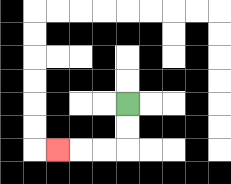{'start': '[5, 4]', 'end': '[2, 6]', 'path_directions': 'D,D,L,L,L', 'path_coordinates': '[[5, 4], [5, 5], [5, 6], [4, 6], [3, 6], [2, 6]]'}